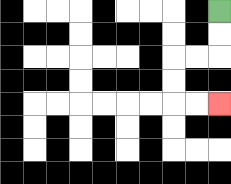{'start': '[9, 0]', 'end': '[9, 4]', 'path_directions': 'D,D,L,L,D,D,R,R', 'path_coordinates': '[[9, 0], [9, 1], [9, 2], [8, 2], [7, 2], [7, 3], [7, 4], [8, 4], [9, 4]]'}